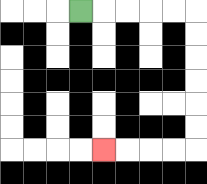{'start': '[3, 0]', 'end': '[4, 6]', 'path_directions': 'R,R,R,R,R,D,D,D,D,D,D,L,L,L,L', 'path_coordinates': '[[3, 0], [4, 0], [5, 0], [6, 0], [7, 0], [8, 0], [8, 1], [8, 2], [8, 3], [8, 4], [8, 5], [8, 6], [7, 6], [6, 6], [5, 6], [4, 6]]'}